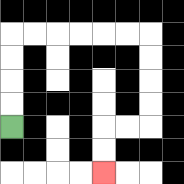{'start': '[0, 5]', 'end': '[4, 7]', 'path_directions': 'U,U,U,U,R,R,R,R,R,R,D,D,D,D,L,L,D,D', 'path_coordinates': '[[0, 5], [0, 4], [0, 3], [0, 2], [0, 1], [1, 1], [2, 1], [3, 1], [4, 1], [5, 1], [6, 1], [6, 2], [6, 3], [6, 4], [6, 5], [5, 5], [4, 5], [4, 6], [4, 7]]'}